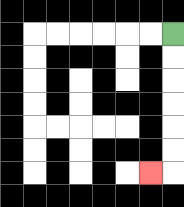{'start': '[7, 1]', 'end': '[6, 7]', 'path_directions': 'D,D,D,D,D,D,L', 'path_coordinates': '[[7, 1], [7, 2], [7, 3], [7, 4], [7, 5], [7, 6], [7, 7], [6, 7]]'}